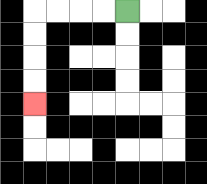{'start': '[5, 0]', 'end': '[1, 4]', 'path_directions': 'L,L,L,L,D,D,D,D', 'path_coordinates': '[[5, 0], [4, 0], [3, 0], [2, 0], [1, 0], [1, 1], [1, 2], [1, 3], [1, 4]]'}